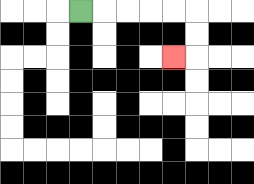{'start': '[3, 0]', 'end': '[7, 2]', 'path_directions': 'R,R,R,R,R,D,D,L', 'path_coordinates': '[[3, 0], [4, 0], [5, 0], [6, 0], [7, 0], [8, 0], [8, 1], [8, 2], [7, 2]]'}